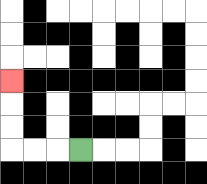{'start': '[3, 6]', 'end': '[0, 3]', 'path_directions': 'L,L,L,U,U,U', 'path_coordinates': '[[3, 6], [2, 6], [1, 6], [0, 6], [0, 5], [0, 4], [0, 3]]'}